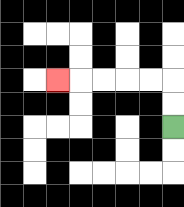{'start': '[7, 5]', 'end': '[2, 3]', 'path_directions': 'U,U,L,L,L,L,L', 'path_coordinates': '[[7, 5], [7, 4], [7, 3], [6, 3], [5, 3], [4, 3], [3, 3], [2, 3]]'}